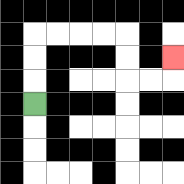{'start': '[1, 4]', 'end': '[7, 2]', 'path_directions': 'U,U,U,R,R,R,R,D,D,R,R,U', 'path_coordinates': '[[1, 4], [1, 3], [1, 2], [1, 1], [2, 1], [3, 1], [4, 1], [5, 1], [5, 2], [5, 3], [6, 3], [7, 3], [7, 2]]'}